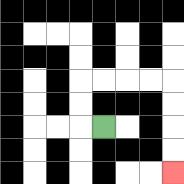{'start': '[4, 5]', 'end': '[7, 7]', 'path_directions': 'L,U,U,R,R,R,R,D,D,D,D', 'path_coordinates': '[[4, 5], [3, 5], [3, 4], [3, 3], [4, 3], [5, 3], [6, 3], [7, 3], [7, 4], [7, 5], [7, 6], [7, 7]]'}